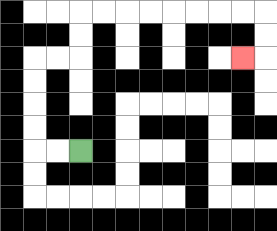{'start': '[3, 6]', 'end': '[10, 2]', 'path_directions': 'L,L,U,U,U,U,R,R,U,U,R,R,R,R,R,R,R,R,D,D,L', 'path_coordinates': '[[3, 6], [2, 6], [1, 6], [1, 5], [1, 4], [1, 3], [1, 2], [2, 2], [3, 2], [3, 1], [3, 0], [4, 0], [5, 0], [6, 0], [7, 0], [8, 0], [9, 0], [10, 0], [11, 0], [11, 1], [11, 2], [10, 2]]'}